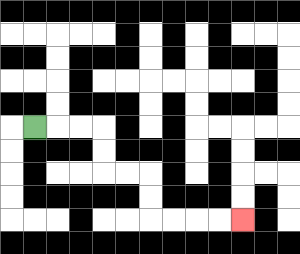{'start': '[1, 5]', 'end': '[10, 9]', 'path_directions': 'R,R,R,D,D,R,R,D,D,R,R,R,R', 'path_coordinates': '[[1, 5], [2, 5], [3, 5], [4, 5], [4, 6], [4, 7], [5, 7], [6, 7], [6, 8], [6, 9], [7, 9], [8, 9], [9, 9], [10, 9]]'}